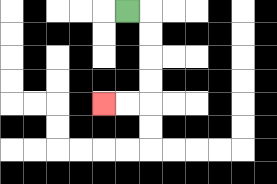{'start': '[5, 0]', 'end': '[4, 4]', 'path_directions': 'R,D,D,D,D,L,L', 'path_coordinates': '[[5, 0], [6, 0], [6, 1], [6, 2], [6, 3], [6, 4], [5, 4], [4, 4]]'}